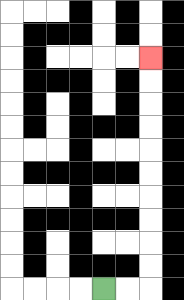{'start': '[4, 12]', 'end': '[6, 2]', 'path_directions': 'R,R,U,U,U,U,U,U,U,U,U,U', 'path_coordinates': '[[4, 12], [5, 12], [6, 12], [6, 11], [6, 10], [6, 9], [6, 8], [6, 7], [6, 6], [6, 5], [6, 4], [6, 3], [6, 2]]'}